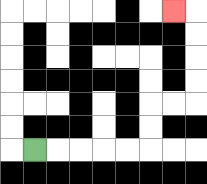{'start': '[1, 6]', 'end': '[7, 0]', 'path_directions': 'R,R,R,R,R,U,U,R,R,U,U,U,U,L', 'path_coordinates': '[[1, 6], [2, 6], [3, 6], [4, 6], [5, 6], [6, 6], [6, 5], [6, 4], [7, 4], [8, 4], [8, 3], [8, 2], [8, 1], [8, 0], [7, 0]]'}